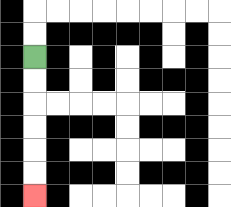{'start': '[1, 2]', 'end': '[1, 8]', 'path_directions': 'D,D,D,D,D,D', 'path_coordinates': '[[1, 2], [1, 3], [1, 4], [1, 5], [1, 6], [1, 7], [1, 8]]'}